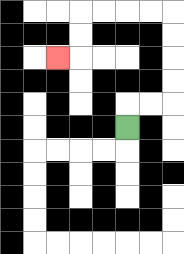{'start': '[5, 5]', 'end': '[2, 2]', 'path_directions': 'U,R,R,U,U,U,U,L,L,L,L,D,D,L', 'path_coordinates': '[[5, 5], [5, 4], [6, 4], [7, 4], [7, 3], [7, 2], [7, 1], [7, 0], [6, 0], [5, 0], [4, 0], [3, 0], [3, 1], [3, 2], [2, 2]]'}